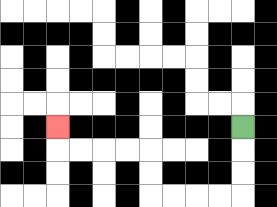{'start': '[10, 5]', 'end': '[2, 5]', 'path_directions': 'D,D,D,L,L,L,L,U,U,L,L,L,L,U', 'path_coordinates': '[[10, 5], [10, 6], [10, 7], [10, 8], [9, 8], [8, 8], [7, 8], [6, 8], [6, 7], [6, 6], [5, 6], [4, 6], [3, 6], [2, 6], [2, 5]]'}